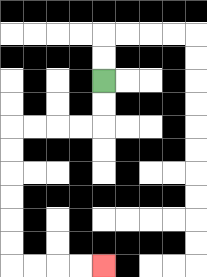{'start': '[4, 3]', 'end': '[4, 11]', 'path_directions': 'D,D,L,L,L,L,D,D,D,D,D,D,R,R,R,R', 'path_coordinates': '[[4, 3], [4, 4], [4, 5], [3, 5], [2, 5], [1, 5], [0, 5], [0, 6], [0, 7], [0, 8], [0, 9], [0, 10], [0, 11], [1, 11], [2, 11], [3, 11], [4, 11]]'}